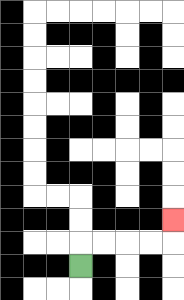{'start': '[3, 11]', 'end': '[7, 9]', 'path_directions': 'U,R,R,R,R,U', 'path_coordinates': '[[3, 11], [3, 10], [4, 10], [5, 10], [6, 10], [7, 10], [7, 9]]'}